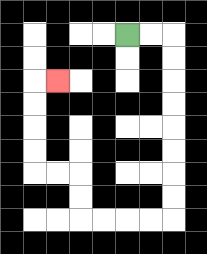{'start': '[5, 1]', 'end': '[2, 3]', 'path_directions': 'R,R,D,D,D,D,D,D,D,D,L,L,L,L,U,U,L,L,U,U,U,U,R', 'path_coordinates': '[[5, 1], [6, 1], [7, 1], [7, 2], [7, 3], [7, 4], [7, 5], [7, 6], [7, 7], [7, 8], [7, 9], [6, 9], [5, 9], [4, 9], [3, 9], [3, 8], [3, 7], [2, 7], [1, 7], [1, 6], [1, 5], [1, 4], [1, 3], [2, 3]]'}